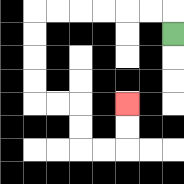{'start': '[7, 1]', 'end': '[5, 4]', 'path_directions': 'U,L,L,L,L,L,L,D,D,D,D,R,R,D,D,R,R,U,U', 'path_coordinates': '[[7, 1], [7, 0], [6, 0], [5, 0], [4, 0], [3, 0], [2, 0], [1, 0], [1, 1], [1, 2], [1, 3], [1, 4], [2, 4], [3, 4], [3, 5], [3, 6], [4, 6], [5, 6], [5, 5], [5, 4]]'}